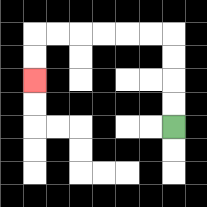{'start': '[7, 5]', 'end': '[1, 3]', 'path_directions': 'U,U,U,U,L,L,L,L,L,L,D,D', 'path_coordinates': '[[7, 5], [7, 4], [7, 3], [7, 2], [7, 1], [6, 1], [5, 1], [4, 1], [3, 1], [2, 1], [1, 1], [1, 2], [1, 3]]'}